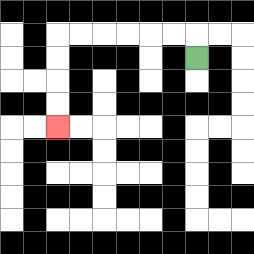{'start': '[8, 2]', 'end': '[2, 5]', 'path_directions': 'U,L,L,L,L,L,L,D,D,D,D', 'path_coordinates': '[[8, 2], [8, 1], [7, 1], [6, 1], [5, 1], [4, 1], [3, 1], [2, 1], [2, 2], [2, 3], [2, 4], [2, 5]]'}